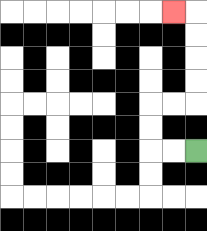{'start': '[8, 6]', 'end': '[7, 0]', 'path_directions': 'L,L,U,U,R,R,U,U,U,U,L', 'path_coordinates': '[[8, 6], [7, 6], [6, 6], [6, 5], [6, 4], [7, 4], [8, 4], [8, 3], [8, 2], [8, 1], [8, 0], [7, 0]]'}